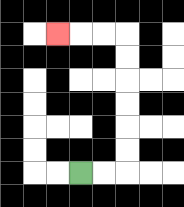{'start': '[3, 7]', 'end': '[2, 1]', 'path_directions': 'R,R,U,U,U,U,U,U,L,L,L', 'path_coordinates': '[[3, 7], [4, 7], [5, 7], [5, 6], [5, 5], [5, 4], [5, 3], [5, 2], [5, 1], [4, 1], [3, 1], [2, 1]]'}